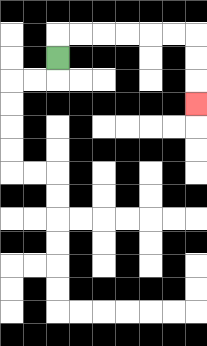{'start': '[2, 2]', 'end': '[8, 4]', 'path_directions': 'U,R,R,R,R,R,R,D,D,D', 'path_coordinates': '[[2, 2], [2, 1], [3, 1], [4, 1], [5, 1], [6, 1], [7, 1], [8, 1], [8, 2], [8, 3], [8, 4]]'}